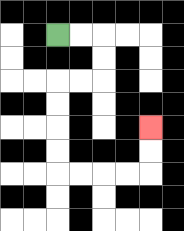{'start': '[2, 1]', 'end': '[6, 5]', 'path_directions': 'R,R,D,D,L,L,D,D,D,D,R,R,R,R,U,U', 'path_coordinates': '[[2, 1], [3, 1], [4, 1], [4, 2], [4, 3], [3, 3], [2, 3], [2, 4], [2, 5], [2, 6], [2, 7], [3, 7], [4, 7], [5, 7], [6, 7], [6, 6], [6, 5]]'}